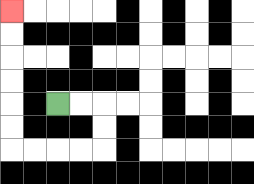{'start': '[2, 4]', 'end': '[0, 0]', 'path_directions': 'R,R,D,D,L,L,L,L,U,U,U,U,U,U', 'path_coordinates': '[[2, 4], [3, 4], [4, 4], [4, 5], [4, 6], [3, 6], [2, 6], [1, 6], [0, 6], [0, 5], [0, 4], [0, 3], [0, 2], [0, 1], [0, 0]]'}